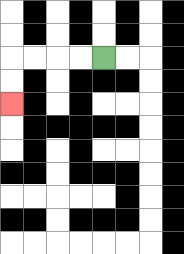{'start': '[4, 2]', 'end': '[0, 4]', 'path_directions': 'L,L,L,L,D,D', 'path_coordinates': '[[4, 2], [3, 2], [2, 2], [1, 2], [0, 2], [0, 3], [0, 4]]'}